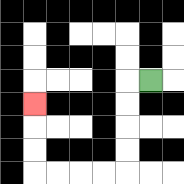{'start': '[6, 3]', 'end': '[1, 4]', 'path_directions': 'L,D,D,D,D,L,L,L,L,U,U,U', 'path_coordinates': '[[6, 3], [5, 3], [5, 4], [5, 5], [5, 6], [5, 7], [4, 7], [3, 7], [2, 7], [1, 7], [1, 6], [1, 5], [1, 4]]'}